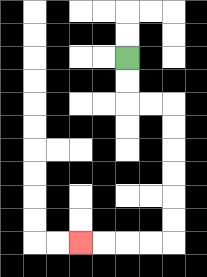{'start': '[5, 2]', 'end': '[3, 10]', 'path_directions': 'D,D,R,R,D,D,D,D,D,D,L,L,L,L', 'path_coordinates': '[[5, 2], [5, 3], [5, 4], [6, 4], [7, 4], [7, 5], [7, 6], [7, 7], [7, 8], [7, 9], [7, 10], [6, 10], [5, 10], [4, 10], [3, 10]]'}